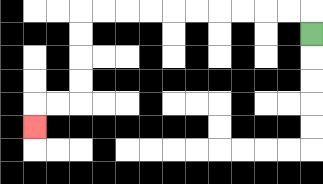{'start': '[13, 1]', 'end': '[1, 5]', 'path_directions': 'U,L,L,L,L,L,L,L,L,L,L,D,D,D,D,L,L,D', 'path_coordinates': '[[13, 1], [13, 0], [12, 0], [11, 0], [10, 0], [9, 0], [8, 0], [7, 0], [6, 0], [5, 0], [4, 0], [3, 0], [3, 1], [3, 2], [3, 3], [3, 4], [2, 4], [1, 4], [1, 5]]'}